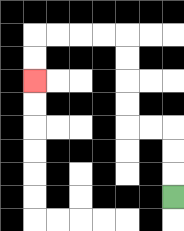{'start': '[7, 8]', 'end': '[1, 3]', 'path_directions': 'U,U,U,L,L,U,U,U,U,L,L,L,L,D,D', 'path_coordinates': '[[7, 8], [7, 7], [7, 6], [7, 5], [6, 5], [5, 5], [5, 4], [5, 3], [5, 2], [5, 1], [4, 1], [3, 1], [2, 1], [1, 1], [1, 2], [1, 3]]'}